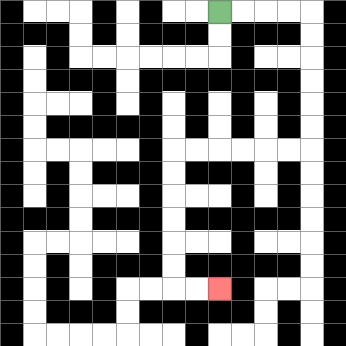{'start': '[9, 0]', 'end': '[9, 12]', 'path_directions': 'R,R,R,R,D,D,D,D,D,D,L,L,L,L,L,L,D,D,D,D,D,D,R,R', 'path_coordinates': '[[9, 0], [10, 0], [11, 0], [12, 0], [13, 0], [13, 1], [13, 2], [13, 3], [13, 4], [13, 5], [13, 6], [12, 6], [11, 6], [10, 6], [9, 6], [8, 6], [7, 6], [7, 7], [7, 8], [7, 9], [7, 10], [7, 11], [7, 12], [8, 12], [9, 12]]'}